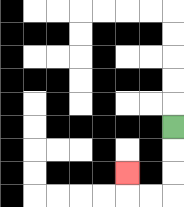{'start': '[7, 5]', 'end': '[5, 7]', 'path_directions': 'D,D,D,L,L,U', 'path_coordinates': '[[7, 5], [7, 6], [7, 7], [7, 8], [6, 8], [5, 8], [5, 7]]'}